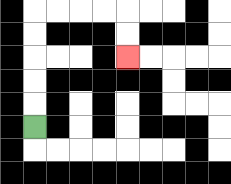{'start': '[1, 5]', 'end': '[5, 2]', 'path_directions': 'U,U,U,U,U,R,R,R,R,D,D', 'path_coordinates': '[[1, 5], [1, 4], [1, 3], [1, 2], [1, 1], [1, 0], [2, 0], [3, 0], [4, 0], [5, 0], [5, 1], [5, 2]]'}